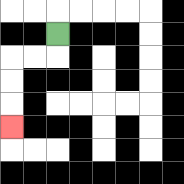{'start': '[2, 1]', 'end': '[0, 5]', 'path_directions': 'D,L,L,D,D,D', 'path_coordinates': '[[2, 1], [2, 2], [1, 2], [0, 2], [0, 3], [0, 4], [0, 5]]'}